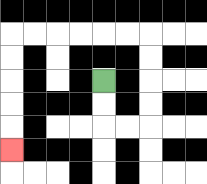{'start': '[4, 3]', 'end': '[0, 6]', 'path_directions': 'D,D,R,R,U,U,U,U,L,L,L,L,L,L,D,D,D,D,D', 'path_coordinates': '[[4, 3], [4, 4], [4, 5], [5, 5], [6, 5], [6, 4], [6, 3], [6, 2], [6, 1], [5, 1], [4, 1], [3, 1], [2, 1], [1, 1], [0, 1], [0, 2], [0, 3], [0, 4], [0, 5], [0, 6]]'}